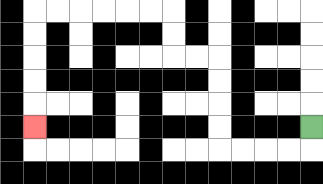{'start': '[13, 5]', 'end': '[1, 5]', 'path_directions': 'D,L,L,L,L,U,U,U,U,L,L,U,U,L,L,L,L,L,L,D,D,D,D,D', 'path_coordinates': '[[13, 5], [13, 6], [12, 6], [11, 6], [10, 6], [9, 6], [9, 5], [9, 4], [9, 3], [9, 2], [8, 2], [7, 2], [7, 1], [7, 0], [6, 0], [5, 0], [4, 0], [3, 0], [2, 0], [1, 0], [1, 1], [1, 2], [1, 3], [1, 4], [1, 5]]'}